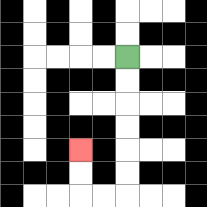{'start': '[5, 2]', 'end': '[3, 6]', 'path_directions': 'D,D,D,D,D,D,L,L,U,U', 'path_coordinates': '[[5, 2], [5, 3], [5, 4], [5, 5], [5, 6], [5, 7], [5, 8], [4, 8], [3, 8], [3, 7], [3, 6]]'}